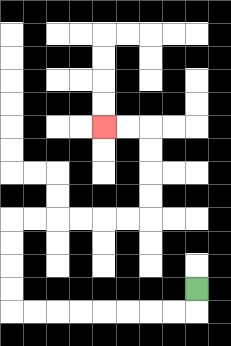{'start': '[8, 12]', 'end': '[4, 5]', 'path_directions': 'D,L,L,L,L,L,L,L,L,U,U,U,U,R,R,R,R,R,R,U,U,U,U,L,L', 'path_coordinates': '[[8, 12], [8, 13], [7, 13], [6, 13], [5, 13], [4, 13], [3, 13], [2, 13], [1, 13], [0, 13], [0, 12], [0, 11], [0, 10], [0, 9], [1, 9], [2, 9], [3, 9], [4, 9], [5, 9], [6, 9], [6, 8], [6, 7], [6, 6], [6, 5], [5, 5], [4, 5]]'}